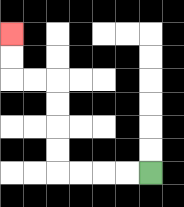{'start': '[6, 7]', 'end': '[0, 1]', 'path_directions': 'L,L,L,L,U,U,U,U,L,L,U,U', 'path_coordinates': '[[6, 7], [5, 7], [4, 7], [3, 7], [2, 7], [2, 6], [2, 5], [2, 4], [2, 3], [1, 3], [0, 3], [0, 2], [0, 1]]'}